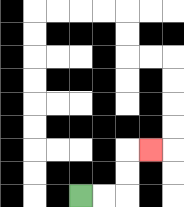{'start': '[3, 8]', 'end': '[6, 6]', 'path_directions': 'R,R,U,U,R', 'path_coordinates': '[[3, 8], [4, 8], [5, 8], [5, 7], [5, 6], [6, 6]]'}